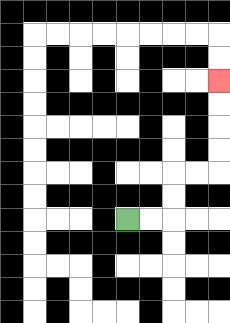{'start': '[5, 9]', 'end': '[9, 3]', 'path_directions': 'R,R,U,U,R,R,U,U,U,U', 'path_coordinates': '[[5, 9], [6, 9], [7, 9], [7, 8], [7, 7], [8, 7], [9, 7], [9, 6], [9, 5], [9, 4], [9, 3]]'}